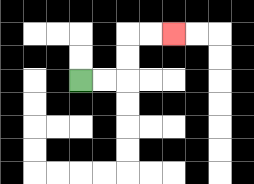{'start': '[3, 3]', 'end': '[7, 1]', 'path_directions': 'R,R,U,U,R,R', 'path_coordinates': '[[3, 3], [4, 3], [5, 3], [5, 2], [5, 1], [6, 1], [7, 1]]'}